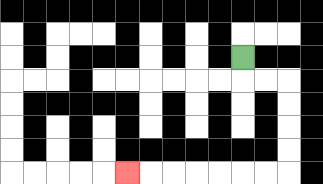{'start': '[10, 2]', 'end': '[5, 7]', 'path_directions': 'D,R,R,D,D,D,D,L,L,L,L,L,L,L', 'path_coordinates': '[[10, 2], [10, 3], [11, 3], [12, 3], [12, 4], [12, 5], [12, 6], [12, 7], [11, 7], [10, 7], [9, 7], [8, 7], [7, 7], [6, 7], [5, 7]]'}